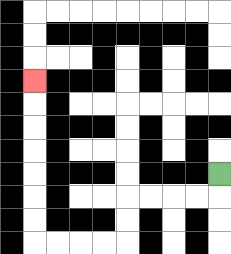{'start': '[9, 7]', 'end': '[1, 3]', 'path_directions': 'D,L,L,L,L,D,D,L,L,L,L,U,U,U,U,U,U,U', 'path_coordinates': '[[9, 7], [9, 8], [8, 8], [7, 8], [6, 8], [5, 8], [5, 9], [5, 10], [4, 10], [3, 10], [2, 10], [1, 10], [1, 9], [1, 8], [1, 7], [1, 6], [1, 5], [1, 4], [1, 3]]'}